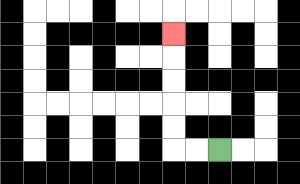{'start': '[9, 6]', 'end': '[7, 1]', 'path_directions': 'L,L,U,U,U,U,U', 'path_coordinates': '[[9, 6], [8, 6], [7, 6], [7, 5], [7, 4], [7, 3], [7, 2], [7, 1]]'}